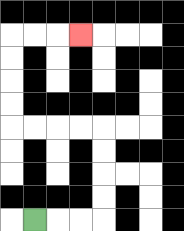{'start': '[1, 9]', 'end': '[3, 1]', 'path_directions': 'R,R,R,U,U,U,U,L,L,L,L,U,U,U,U,R,R,R', 'path_coordinates': '[[1, 9], [2, 9], [3, 9], [4, 9], [4, 8], [4, 7], [4, 6], [4, 5], [3, 5], [2, 5], [1, 5], [0, 5], [0, 4], [0, 3], [0, 2], [0, 1], [1, 1], [2, 1], [3, 1]]'}